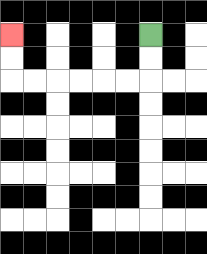{'start': '[6, 1]', 'end': '[0, 1]', 'path_directions': 'D,D,L,L,L,L,L,L,U,U', 'path_coordinates': '[[6, 1], [6, 2], [6, 3], [5, 3], [4, 3], [3, 3], [2, 3], [1, 3], [0, 3], [0, 2], [0, 1]]'}